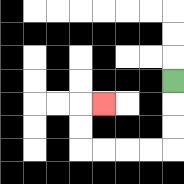{'start': '[7, 3]', 'end': '[4, 4]', 'path_directions': 'D,D,D,L,L,L,L,U,U,R', 'path_coordinates': '[[7, 3], [7, 4], [7, 5], [7, 6], [6, 6], [5, 6], [4, 6], [3, 6], [3, 5], [3, 4], [4, 4]]'}